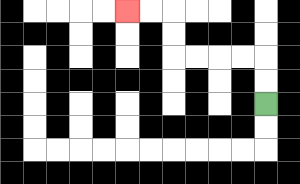{'start': '[11, 4]', 'end': '[5, 0]', 'path_directions': 'U,U,L,L,L,L,U,U,L,L', 'path_coordinates': '[[11, 4], [11, 3], [11, 2], [10, 2], [9, 2], [8, 2], [7, 2], [7, 1], [7, 0], [6, 0], [5, 0]]'}